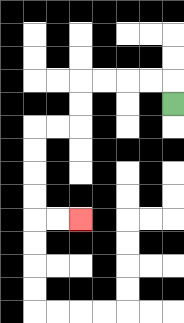{'start': '[7, 4]', 'end': '[3, 9]', 'path_directions': 'U,L,L,L,L,D,D,L,L,D,D,D,D,R,R', 'path_coordinates': '[[7, 4], [7, 3], [6, 3], [5, 3], [4, 3], [3, 3], [3, 4], [3, 5], [2, 5], [1, 5], [1, 6], [1, 7], [1, 8], [1, 9], [2, 9], [3, 9]]'}